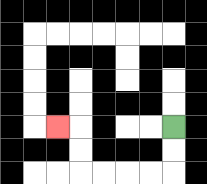{'start': '[7, 5]', 'end': '[2, 5]', 'path_directions': 'D,D,L,L,L,L,U,U,L', 'path_coordinates': '[[7, 5], [7, 6], [7, 7], [6, 7], [5, 7], [4, 7], [3, 7], [3, 6], [3, 5], [2, 5]]'}